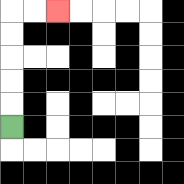{'start': '[0, 5]', 'end': '[2, 0]', 'path_directions': 'U,U,U,U,U,R,R', 'path_coordinates': '[[0, 5], [0, 4], [0, 3], [0, 2], [0, 1], [0, 0], [1, 0], [2, 0]]'}